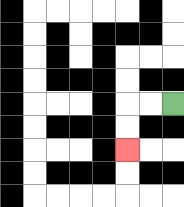{'start': '[7, 4]', 'end': '[5, 6]', 'path_directions': 'L,L,D,D', 'path_coordinates': '[[7, 4], [6, 4], [5, 4], [5, 5], [5, 6]]'}